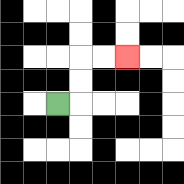{'start': '[2, 4]', 'end': '[5, 2]', 'path_directions': 'R,U,U,R,R', 'path_coordinates': '[[2, 4], [3, 4], [3, 3], [3, 2], [4, 2], [5, 2]]'}